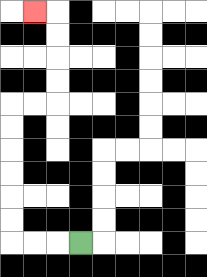{'start': '[3, 10]', 'end': '[1, 0]', 'path_directions': 'L,L,L,U,U,U,U,U,U,R,R,U,U,U,U,L', 'path_coordinates': '[[3, 10], [2, 10], [1, 10], [0, 10], [0, 9], [0, 8], [0, 7], [0, 6], [0, 5], [0, 4], [1, 4], [2, 4], [2, 3], [2, 2], [2, 1], [2, 0], [1, 0]]'}